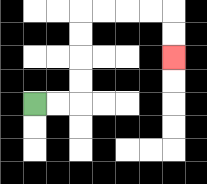{'start': '[1, 4]', 'end': '[7, 2]', 'path_directions': 'R,R,U,U,U,U,R,R,R,R,D,D', 'path_coordinates': '[[1, 4], [2, 4], [3, 4], [3, 3], [3, 2], [3, 1], [3, 0], [4, 0], [5, 0], [6, 0], [7, 0], [7, 1], [7, 2]]'}